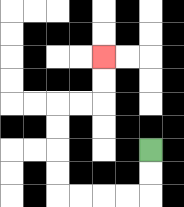{'start': '[6, 6]', 'end': '[4, 2]', 'path_directions': 'D,D,L,L,L,L,U,U,U,U,R,R,U,U', 'path_coordinates': '[[6, 6], [6, 7], [6, 8], [5, 8], [4, 8], [3, 8], [2, 8], [2, 7], [2, 6], [2, 5], [2, 4], [3, 4], [4, 4], [4, 3], [4, 2]]'}